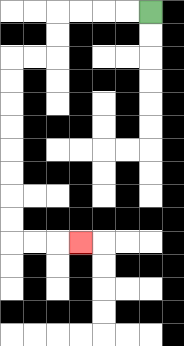{'start': '[6, 0]', 'end': '[3, 10]', 'path_directions': 'L,L,L,L,D,D,L,L,D,D,D,D,D,D,D,D,R,R,R', 'path_coordinates': '[[6, 0], [5, 0], [4, 0], [3, 0], [2, 0], [2, 1], [2, 2], [1, 2], [0, 2], [0, 3], [0, 4], [0, 5], [0, 6], [0, 7], [0, 8], [0, 9], [0, 10], [1, 10], [2, 10], [3, 10]]'}